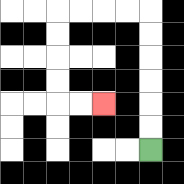{'start': '[6, 6]', 'end': '[4, 4]', 'path_directions': 'U,U,U,U,U,U,L,L,L,L,D,D,D,D,R,R', 'path_coordinates': '[[6, 6], [6, 5], [6, 4], [6, 3], [6, 2], [6, 1], [6, 0], [5, 0], [4, 0], [3, 0], [2, 0], [2, 1], [2, 2], [2, 3], [2, 4], [3, 4], [4, 4]]'}